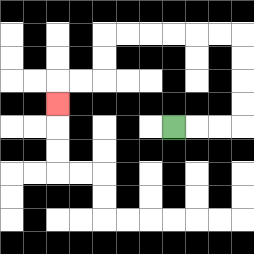{'start': '[7, 5]', 'end': '[2, 4]', 'path_directions': 'R,R,R,U,U,U,U,L,L,L,L,L,L,D,D,L,L,D', 'path_coordinates': '[[7, 5], [8, 5], [9, 5], [10, 5], [10, 4], [10, 3], [10, 2], [10, 1], [9, 1], [8, 1], [7, 1], [6, 1], [5, 1], [4, 1], [4, 2], [4, 3], [3, 3], [2, 3], [2, 4]]'}